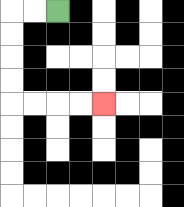{'start': '[2, 0]', 'end': '[4, 4]', 'path_directions': 'L,L,D,D,D,D,R,R,R,R', 'path_coordinates': '[[2, 0], [1, 0], [0, 0], [0, 1], [0, 2], [0, 3], [0, 4], [1, 4], [2, 4], [3, 4], [4, 4]]'}